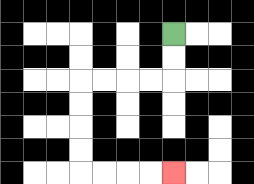{'start': '[7, 1]', 'end': '[7, 7]', 'path_directions': 'D,D,L,L,L,L,D,D,D,D,R,R,R,R', 'path_coordinates': '[[7, 1], [7, 2], [7, 3], [6, 3], [5, 3], [4, 3], [3, 3], [3, 4], [3, 5], [3, 6], [3, 7], [4, 7], [5, 7], [6, 7], [7, 7]]'}